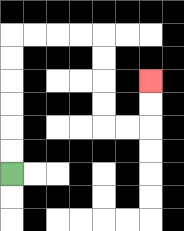{'start': '[0, 7]', 'end': '[6, 3]', 'path_directions': 'U,U,U,U,U,U,R,R,R,R,D,D,D,D,R,R,U,U', 'path_coordinates': '[[0, 7], [0, 6], [0, 5], [0, 4], [0, 3], [0, 2], [0, 1], [1, 1], [2, 1], [3, 1], [4, 1], [4, 2], [4, 3], [4, 4], [4, 5], [5, 5], [6, 5], [6, 4], [6, 3]]'}